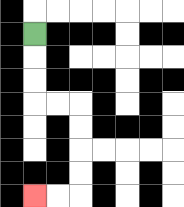{'start': '[1, 1]', 'end': '[1, 8]', 'path_directions': 'D,D,D,R,R,D,D,D,D,L,L', 'path_coordinates': '[[1, 1], [1, 2], [1, 3], [1, 4], [2, 4], [3, 4], [3, 5], [3, 6], [3, 7], [3, 8], [2, 8], [1, 8]]'}